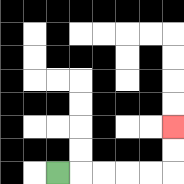{'start': '[2, 7]', 'end': '[7, 5]', 'path_directions': 'R,R,R,R,R,U,U', 'path_coordinates': '[[2, 7], [3, 7], [4, 7], [5, 7], [6, 7], [7, 7], [7, 6], [7, 5]]'}